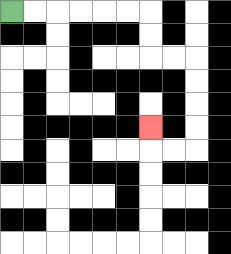{'start': '[0, 0]', 'end': '[6, 5]', 'path_directions': 'R,R,R,R,R,R,D,D,R,R,D,D,D,D,L,L,U', 'path_coordinates': '[[0, 0], [1, 0], [2, 0], [3, 0], [4, 0], [5, 0], [6, 0], [6, 1], [6, 2], [7, 2], [8, 2], [8, 3], [8, 4], [8, 5], [8, 6], [7, 6], [6, 6], [6, 5]]'}